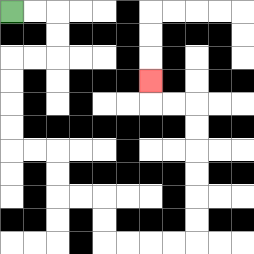{'start': '[0, 0]', 'end': '[6, 3]', 'path_directions': 'R,R,D,D,L,L,D,D,D,D,R,R,D,D,R,R,D,D,R,R,R,R,U,U,U,U,U,U,L,L,U', 'path_coordinates': '[[0, 0], [1, 0], [2, 0], [2, 1], [2, 2], [1, 2], [0, 2], [0, 3], [0, 4], [0, 5], [0, 6], [1, 6], [2, 6], [2, 7], [2, 8], [3, 8], [4, 8], [4, 9], [4, 10], [5, 10], [6, 10], [7, 10], [8, 10], [8, 9], [8, 8], [8, 7], [8, 6], [8, 5], [8, 4], [7, 4], [6, 4], [6, 3]]'}